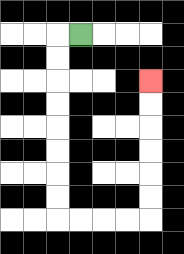{'start': '[3, 1]', 'end': '[6, 3]', 'path_directions': 'L,D,D,D,D,D,D,D,D,R,R,R,R,U,U,U,U,U,U', 'path_coordinates': '[[3, 1], [2, 1], [2, 2], [2, 3], [2, 4], [2, 5], [2, 6], [2, 7], [2, 8], [2, 9], [3, 9], [4, 9], [5, 9], [6, 9], [6, 8], [6, 7], [6, 6], [6, 5], [6, 4], [6, 3]]'}